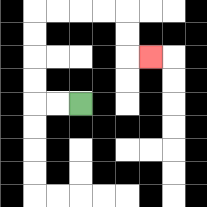{'start': '[3, 4]', 'end': '[6, 2]', 'path_directions': 'L,L,U,U,U,U,R,R,R,R,D,D,R', 'path_coordinates': '[[3, 4], [2, 4], [1, 4], [1, 3], [1, 2], [1, 1], [1, 0], [2, 0], [3, 0], [4, 0], [5, 0], [5, 1], [5, 2], [6, 2]]'}